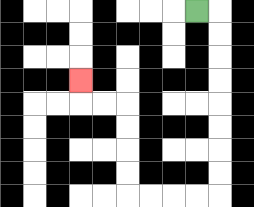{'start': '[8, 0]', 'end': '[3, 3]', 'path_directions': 'R,D,D,D,D,D,D,D,D,L,L,L,L,U,U,U,U,L,L,U', 'path_coordinates': '[[8, 0], [9, 0], [9, 1], [9, 2], [9, 3], [9, 4], [9, 5], [9, 6], [9, 7], [9, 8], [8, 8], [7, 8], [6, 8], [5, 8], [5, 7], [5, 6], [5, 5], [5, 4], [4, 4], [3, 4], [3, 3]]'}